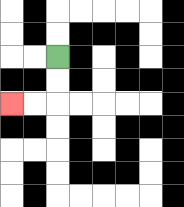{'start': '[2, 2]', 'end': '[0, 4]', 'path_directions': 'D,D,L,L', 'path_coordinates': '[[2, 2], [2, 3], [2, 4], [1, 4], [0, 4]]'}